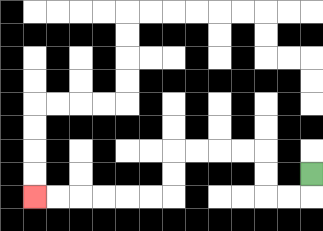{'start': '[13, 7]', 'end': '[1, 8]', 'path_directions': 'D,L,L,U,U,L,L,L,L,D,D,L,L,L,L,L,L', 'path_coordinates': '[[13, 7], [13, 8], [12, 8], [11, 8], [11, 7], [11, 6], [10, 6], [9, 6], [8, 6], [7, 6], [7, 7], [7, 8], [6, 8], [5, 8], [4, 8], [3, 8], [2, 8], [1, 8]]'}